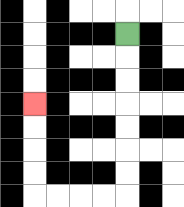{'start': '[5, 1]', 'end': '[1, 4]', 'path_directions': 'D,D,D,D,D,D,D,L,L,L,L,U,U,U,U', 'path_coordinates': '[[5, 1], [5, 2], [5, 3], [5, 4], [5, 5], [5, 6], [5, 7], [5, 8], [4, 8], [3, 8], [2, 8], [1, 8], [1, 7], [1, 6], [1, 5], [1, 4]]'}